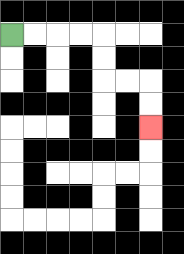{'start': '[0, 1]', 'end': '[6, 5]', 'path_directions': 'R,R,R,R,D,D,R,R,D,D', 'path_coordinates': '[[0, 1], [1, 1], [2, 1], [3, 1], [4, 1], [4, 2], [4, 3], [5, 3], [6, 3], [6, 4], [6, 5]]'}